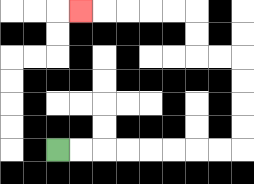{'start': '[2, 6]', 'end': '[3, 0]', 'path_directions': 'R,R,R,R,R,R,R,R,U,U,U,U,L,L,U,U,L,L,L,L,L', 'path_coordinates': '[[2, 6], [3, 6], [4, 6], [5, 6], [6, 6], [7, 6], [8, 6], [9, 6], [10, 6], [10, 5], [10, 4], [10, 3], [10, 2], [9, 2], [8, 2], [8, 1], [8, 0], [7, 0], [6, 0], [5, 0], [4, 0], [3, 0]]'}